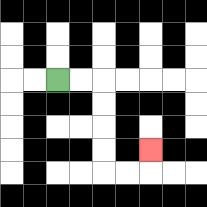{'start': '[2, 3]', 'end': '[6, 6]', 'path_directions': 'R,R,D,D,D,D,R,R,U', 'path_coordinates': '[[2, 3], [3, 3], [4, 3], [4, 4], [4, 5], [4, 6], [4, 7], [5, 7], [6, 7], [6, 6]]'}